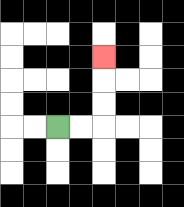{'start': '[2, 5]', 'end': '[4, 2]', 'path_directions': 'R,R,U,U,U', 'path_coordinates': '[[2, 5], [3, 5], [4, 5], [4, 4], [4, 3], [4, 2]]'}